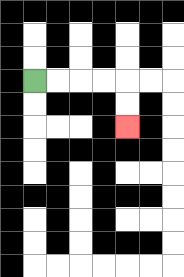{'start': '[1, 3]', 'end': '[5, 5]', 'path_directions': 'R,R,R,R,D,D', 'path_coordinates': '[[1, 3], [2, 3], [3, 3], [4, 3], [5, 3], [5, 4], [5, 5]]'}